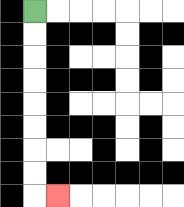{'start': '[1, 0]', 'end': '[2, 8]', 'path_directions': 'D,D,D,D,D,D,D,D,R', 'path_coordinates': '[[1, 0], [1, 1], [1, 2], [1, 3], [1, 4], [1, 5], [1, 6], [1, 7], [1, 8], [2, 8]]'}